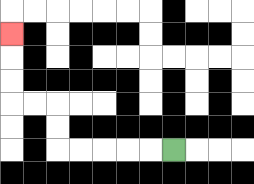{'start': '[7, 6]', 'end': '[0, 1]', 'path_directions': 'L,L,L,L,L,U,U,L,L,U,U,U', 'path_coordinates': '[[7, 6], [6, 6], [5, 6], [4, 6], [3, 6], [2, 6], [2, 5], [2, 4], [1, 4], [0, 4], [0, 3], [0, 2], [0, 1]]'}